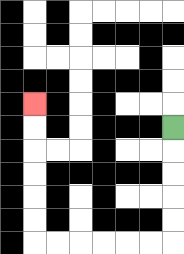{'start': '[7, 5]', 'end': '[1, 4]', 'path_directions': 'D,D,D,D,D,L,L,L,L,L,L,U,U,U,U,U,U', 'path_coordinates': '[[7, 5], [7, 6], [7, 7], [7, 8], [7, 9], [7, 10], [6, 10], [5, 10], [4, 10], [3, 10], [2, 10], [1, 10], [1, 9], [1, 8], [1, 7], [1, 6], [1, 5], [1, 4]]'}